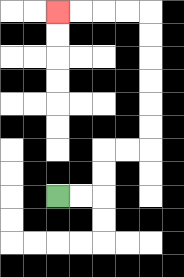{'start': '[2, 8]', 'end': '[2, 0]', 'path_directions': 'R,R,U,U,R,R,U,U,U,U,U,U,L,L,L,L', 'path_coordinates': '[[2, 8], [3, 8], [4, 8], [4, 7], [4, 6], [5, 6], [6, 6], [6, 5], [6, 4], [6, 3], [6, 2], [6, 1], [6, 0], [5, 0], [4, 0], [3, 0], [2, 0]]'}